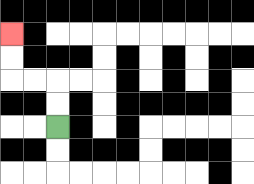{'start': '[2, 5]', 'end': '[0, 1]', 'path_directions': 'U,U,L,L,U,U', 'path_coordinates': '[[2, 5], [2, 4], [2, 3], [1, 3], [0, 3], [0, 2], [0, 1]]'}